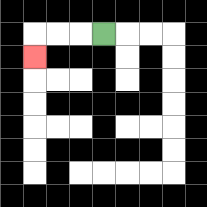{'start': '[4, 1]', 'end': '[1, 2]', 'path_directions': 'L,L,L,D', 'path_coordinates': '[[4, 1], [3, 1], [2, 1], [1, 1], [1, 2]]'}